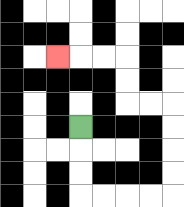{'start': '[3, 5]', 'end': '[2, 2]', 'path_directions': 'D,D,D,R,R,R,R,U,U,U,U,L,L,U,U,L,L,L', 'path_coordinates': '[[3, 5], [3, 6], [3, 7], [3, 8], [4, 8], [5, 8], [6, 8], [7, 8], [7, 7], [7, 6], [7, 5], [7, 4], [6, 4], [5, 4], [5, 3], [5, 2], [4, 2], [3, 2], [2, 2]]'}